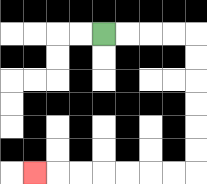{'start': '[4, 1]', 'end': '[1, 7]', 'path_directions': 'R,R,R,R,D,D,D,D,D,D,L,L,L,L,L,L,L', 'path_coordinates': '[[4, 1], [5, 1], [6, 1], [7, 1], [8, 1], [8, 2], [8, 3], [8, 4], [8, 5], [8, 6], [8, 7], [7, 7], [6, 7], [5, 7], [4, 7], [3, 7], [2, 7], [1, 7]]'}